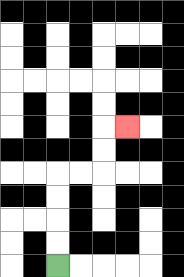{'start': '[2, 11]', 'end': '[5, 5]', 'path_directions': 'U,U,U,U,R,R,U,U,R', 'path_coordinates': '[[2, 11], [2, 10], [2, 9], [2, 8], [2, 7], [3, 7], [4, 7], [4, 6], [4, 5], [5, 5]]'}